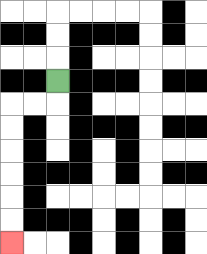{'start': '[2, 3]', 'end': '[0, 10]', 'path_directions': 'D,L,L,D,D,D,D,D,D', 'path_coordinates': '[[2, 3], [2, 4], [1, 4], [0, 4], [0, 5], [0, 6], [0, 7], [0, 8], [0, 9], [0, 10]]'}